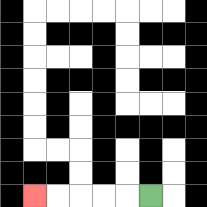{'start': '[6, 8]', 'end': '[1, 8]', 'path_directions': 'L,L,L,L,L', 'path_coordinates': '[[6, 8], [5, 8], [4, 8], [3, 8], [2, 8], [1, 8]]'}